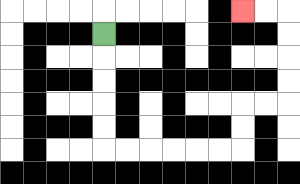{'start': '[4, 1]', 'end': '[10, 0]', 'path_directions': 'D,D,D,D,D,R,R,R,R,R,R,U,U,R,R,U,U,U,U,L,L', 'path_coordinates': '[[4, 1], [4, 2], [4, 3], [4, 4], [4, 5], [4, 6], [5, 6], [6, 6], [7, 6], [8, 6], [9, 6], [10, 6], [10, 5], [10, 4], [11, 4], [12, 4], [12, 3], [12, 2], [12, 1], [12, 0], [11, 0], [10, 0]]'}